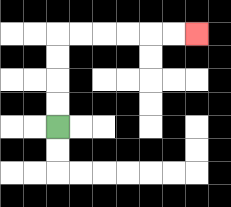{'start': '[2, 5]', 'end': '[8, 1]', 'path_directions': 'U,U,U,U,R,R,R,R,R,R', 'path_coordinates': '[[2, 5], [2, 4], [2, 3], [2, 2], [2, 1], [3, 1], [4, 1], [5, 1], [6, 1], [7, 1], [8, 1]]'}